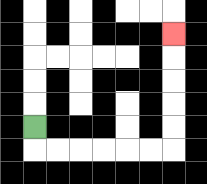{'start': '[1, 5]', 'end': '[7, 1]', 'path_directions': 'D,R,R,R,R,R,R,U,U,U,U,U', 'path_coordinates': '[[1, 5], [1, 6], [2, 6], [3, 6], [4, 6], [5, 6], [6, 6], [7, 6], [7, 5], [7, 4], [7, 3], [7, 2], [7, 1]]'}